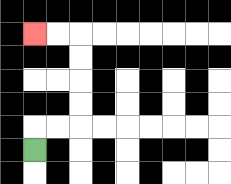{'start': '[1, 6]', 'end': '[1, 1]', 'path_directions': 'U,R,R,U,U,U,U,L,L', 'path_coordinates': '[[1, 6], [1, 5], [2, 5], [3, 5], [3, 4], [3, 3], [3, 2], [3, 1], [2, 1], [1, 1]]'}